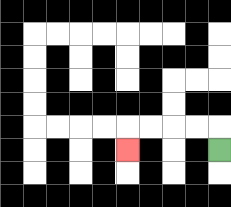{'start': '[9, 6]', 'end': '[5, 6]', 'path_directions': 'U,L,L,L,L,D', 'path_coordinates': '[[9, 6], [9, 5], [8, 5], [7, 5], [6, 5], [5, 5], [5, 6]]'}